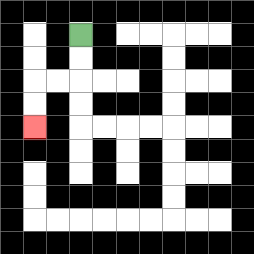{'start': '[3, 1]', 'end': '[1, 5]', 'path_directions': 'D,D,L,L,D,D', 'path_coordinates': '[[3, 1], [3, 2], [3, 3], [2, 3], [1, 3], [1, 4], [1, 5]]'}